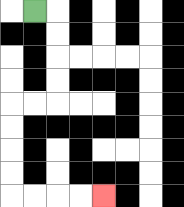{'start': '[1, 0]', 'end': '[4, 8]', 'path_directions': 'R,D,D,D,D,L,L,D,D,D,D,R,R,R,R', 'path_coordinates': '[[1, 0], [2, 0], [2, 1], [2, 2], [2, 3], [2, 4], [1, 4], [0, 4], [0, 5], [0, 6], [0, 7], [0, 8], [1, 8], [2, 8], [3, 8], [4, 8]]'}